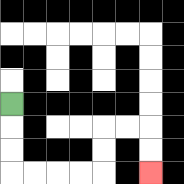{'start': '[0, 4]', 'end': '[6, 7]', 'path_directions': 'D,D,D,R,R,R,R,U,U,R,R,D,D', 'path_coordinates': '[[0, 4], [0, 5], [0, 6], [0, 7], [1, 7], [2, 7], [3, 7], [4, 7], [4, 6], [4, 5], [5, 5], [6, 5], [6, 6], [6, 7]]'}